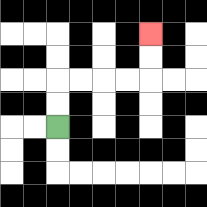{'start': '[2, 5]', 'end': '[6, 1]', 'path_directions': 'U,U,R,R,R,R,U,U', 'path_coordinates': '[[2, 5], [2, 4], [2, 3], [3, 3], [4, 3], [5, 3], [6, 3], [6, 2], [6, 1]]'}